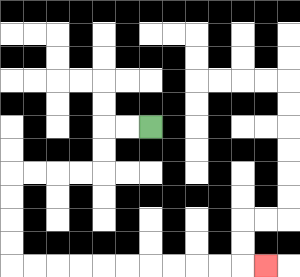{'start': '[6, 5]', 'end': '[11, 11]', 'path_directions': 'L,L,D,D,L,L,L,L,D,D,D,D,R,R,R,R,R,R,R,R,R,R,R', 'path_coordinates': '[[6, 5], [5, 5], [4, 5], [4, 6], [4, 7], [3, 7], [2, 7], [1, 7], [0, 7], [0, 8], [0, 9], [0, 10], [0, 11], [1, 11], [2, 11], [3, 11], [4, 11], [5, 11], [6, 11], [7, 11], [8, 11], [9, 11], [10, 11], [11, 11]]'}